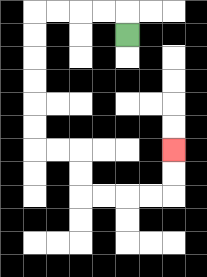{'start': '[5, 1]', 'end': '[7, 6]', 'path_directions': 'U,L,L,L,L,D,D,D,D,D,D,R,R,D,D,R,R,R,R,U,U', 'path_coordinates': '[[5, 1], [5, 0], [4, 0], [3, 0], [2, 0], [1, 0], [1, 1], [1, 2], [1, 3], [1, 4], [1, 5], [1, 6], [2, 6], [3, 6], [3, 7], [3, 8], [4, 8], [5, 8], [6, 8], [7, 8], [7, 7], [7, 6]]'}